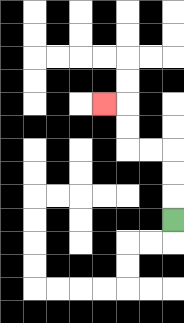{'start': '[7, 9]', 'end': '[4, 4]', 'path_directions': 'U,U,U,L,L,U,U,L', 'path_coordinates': '[[7, 9], [7, 8], [7, 7], [7, 6], [6, 6], [5, 6], [5, 5], [5, 4], [4, 4]]'}